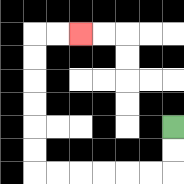{'start': '[7, 5]', 'end': '[3, 1]', 'path_directions': 'D,D,L,L,L,L,L,L,U,U,U,U,U,U,R,R', 'path_coordinates': '[[7, 5], [7, 6], [7, 7], [6, 7], [5, 7], [4, 7], [3, 7], [2, 7], [1, 7], [1, 6], [1, 5], [1, 4], [1, 3], [1, 2], [1, 1], [2, 1], [3, 1]]'}